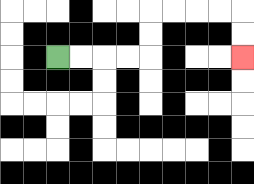{'start': '[2, 2]', 'end': '[10, 2]', 'path_directions': 'R,R,R,R,U,U,R,R,R,R,D,D', 'path_coordinates': '[[2, 2], [3, 2], [4, 2], [5, 2], [6, 2], [6, 1], [6, 0], [7, 0], [8, 0], [9, 0], [10, 0], [10, 1], [10, 2]]'}